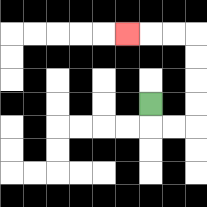{'start': '[6, 4]', 'end': '[5, 1]', 'path_directions': 'D,R,R,U,U,U,U,L,L,L', 'path_coordinates': '[[6, 4], [6, 5], [7, 5], [8, 5], [8, 4], [8, 3], [8, 2], [8, 1], [7, 1], [6, 1], [5, 1]]'}